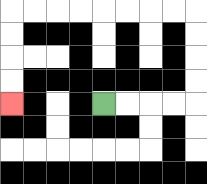{'start': '[4, 4]', 'end': '[0, 4]', 'path_directions': 'R,R,R,R,U,U,U,U,L,L,L,L,L,L,L,L,D,D,D,D', 'path_coordinates': '[[4, 4], [5, 4], [6, 4], [7, 4], [8, 4], [8, 3], [8, 2], [8, 1], [8, 0], [7, 0], [6, 0], [5, 0], [4, 0], [3, 0], [2, 0], [1, 0], [0, 0], [0, 1], [0, 2], [0, 3], [0, 4]]'}